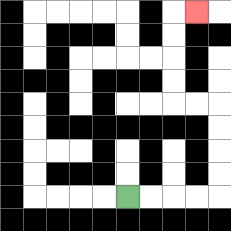{'start': '[5, 8]', 'end': '[8, 0]', 'path_directions': 'R,R,R,R,U,U,U,U,L,L,U,U,U,U,R', 'path_coordinates': '[[5, 8], [6, 8], [7, 8], [8, 8], [9, 8], [9, 7], [9, 6], [9, 5], [9, 4], [8, 4], [7, 4], [7, 3], [7, 2], [7, 1], [7, 0], [8, 0]]'}